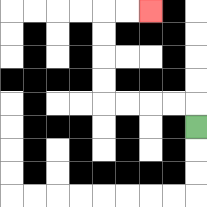{'start': '[8, 5]', 'end': '[6, 0]', 'path_directions': 'U,L,L,L,L,U,U,U,U,R,R', 'path_coordinates': '[[8, 5], [8, 4], [7, 4], [6, 4], [5, 4], [4, 4], [4, 3], [4, 2], [4, 1], [4, 0], [5, 0], [6, 0]]'}